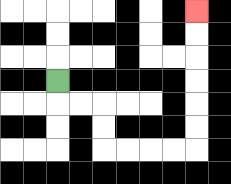{'start': '[2, 3]', 'end': '[8, 0]', 'path_directions': 'D,R,R,D,D,R,R,R,R,U,U,U,U,U,U', 'path_coordinates': '[[2, 3], [2, 4], [3, 4], [4, 4], [4, 5], [4, 6], [5, 6], [6, 6], [7, 6], [8, 6], [8, 5], [8, 4], [8, 3], [8, 2], [8, 1], [8, 0]]'}